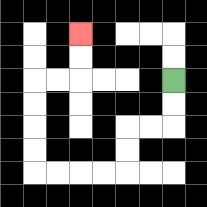{'start': '[7, 3]', 'end': '[3, 1]', 'path_directions': 'D,D,L,L,D,D,L,L,L,L,U,U,U,U,R,R,U,U', 'path_coordinates': '[[7, 3], [7, 4], [7, 5], [6, 5], [5, 5], [5, 6], [5, 7], [4, 7], [3, 7], [2, 7], [1, 7], [1, 6], [1, 5], [1, 4], [1, 3], [2, 3], [3, 3], [3, 2], [3, 1]]'}